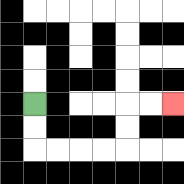{'start': '[1, 4]', 'end': '[7, 4]', 'path_directions': 'D,D,R,R,R,R,U,U,R,R', 'path_coordinates': '[[1, 4], [1, 5], [1, 6], [2, 6], [3, 6], [4, 6], [5, 6], [5, 5], [5, 4], [6, 4], [7, 4]]'}